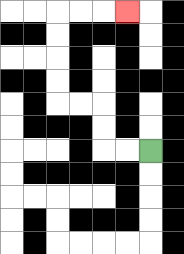{'start': '[6, 6]', 'end': '[5, 0]', 'path_directions': 'L,L,U,U,L,L,U,U,U,U,R,R,R', 'path_coordinates': '[[6, 6], [5, 6], [4, 6], [4, 5], [4, 4], [3, 4], [2, 4], [2, 3], [2, 2], [2, 1], [2, 0], [3, 0], [4, 0], [5, 0]]'}